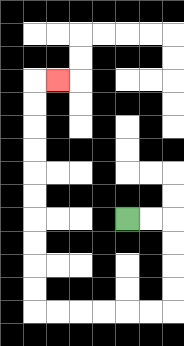{'start': '[5, 9]', 'end': '[2, 3]', 'path_directions': 'R,R,D,D,D,D,L,L,L,L,L,L,U,U,U,U,U,U,U,U,U,U,R', 'path_coordinates': '[[5, 9], [6, 9], [7, 9], [7, 10], [7, 11], [7, 12], [7, 13], [6, 13], [5, 13], [4, 13], [3, 13], [2, 13], [1, 13], [1, 12], [1, 11], [1, 10], [1, 9], [1, 8], [1, 7], [1, 6], [1, 5], [1, 4], [1, 3], [2, 3]]'}